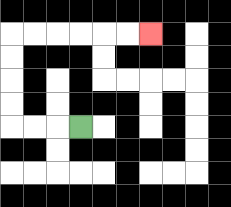{'start': '[3, 5]', 'end': '[6, 1]', 'path_directions': 'L,L,L,U,U,U,U,R,R,R,R,R,R', 'path_coordinates': '[[3, 5], [2, 5], [1, 5], [0, 5], [0, 4], [0, 3], [0, 2], [0, 1], [1, 1], [2, 1], [3, 1], [4, 1], [5, 1], [6, 1]]'}